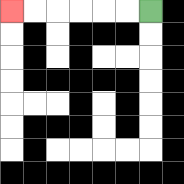{'start': '[6, 0]', 'end': '[0, 0]', 'path_directions': 'L,L,L,L,L,L', 'path_coordinates': '[[6, 0], [5, 0], [4, 0], [3, 0], [2, 0], [1, 0], [0, 0]]'}